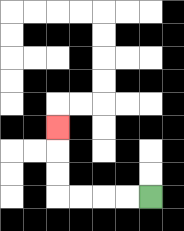{'start': '[6, 8]', 'end': '[2, 5]', 'path_directions': 'L,L,L,L,U,U,U', 'path_coordinates': '[[6, 8], [5, 8], [4, 8], [3, 8], [2, 8], [2, 7], [2, 6], [2, 5]]'}